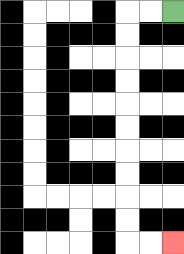{'start': '[7, 0]', 'end': '[7, 10]', 'path_directions': 'L,L,D,D,D,D,D,D,D,D,D,D,R,R', 'path_coordinates': '[[7, 0], [6, 0], [5, 0], [5, 1], [5, 2], [5, 3], [5, 4], [5, 5], [5, 6], [5, 7], [5, 8], [5, 9], [5, 10], [6, 10], [7, 10]]'}